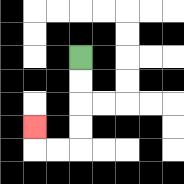{'start': '[3, 2]', 'end': '[1, 5]', 'path_directions': 'D,D,D,D,L,L,U', 'path_coordinates': '[[3, 2], [3, 3], [3, 4], [3, 5], [3, 6], [2, 6], [1, 6], [1, 5]]'}